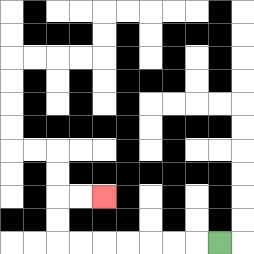{'start': '[9, 10]', 'end': '[4, 8]', 'path_directions': 'L,L,L,L,L,L,L,U,U,R,R', 'path_coordinates': '[[9, 10], [8, 10], [7, 10], [6, 10], [5, 10], [4, 10], [3, 10], [2, 10], [2, 9], [2, 8], [3, 8], [4, 8]]'}